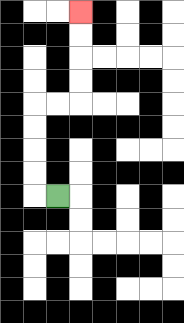{'start': '[2, 8]', 'end': '[3, 0]', 'path_directions': 'L,U,U,U,U,R,R,U,U,U,U', 'path_coordinates': '[[2, 8], [1, 8], [1, 7], [1, 6], [1, 5], [1, 4], [2, 4], [3, 4], [3, 3], [3, 2], [3, 1], [3, 0]]'}